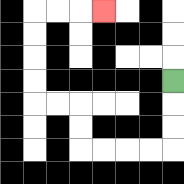{'start': '[7, 3]', 'end': '[4, 0]', 'path_directions': 'D,D,D,L,L,L,L,U,U,L,L,U,U,U,U,R,R,R', 'path_coordinates': '[[7, 3], [7, 4], [7, 5], [7, 6], [6, 6], [5, 6], [4, 6], [3, 6], [3, 5], [3, 4], [2, 4], [1, 4], [1, 3], [1, 2], [1, 1], [1, 0], [2, 0], [3, 0], [4, 0]]'}